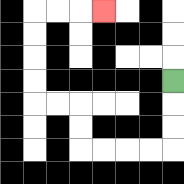{'start': '[7, 3]', 'end': '[4, 0]', 'path_directions': 'D,D,D,L,L,L,L,U,U,L,L,U,U,U,U,R,R,R', 'path_coordinates': '[[7, 3], [7, 4], [7, 5], [7, 6], [6, 6], [5, 6], [4, 6], [3, 6], [3, 5], [3, 4], [2, 4], [1, 4], [1, 3], [1, 2], [1, 1], [1, 0], [2, 0], [3, 0], [4, 0]]'}